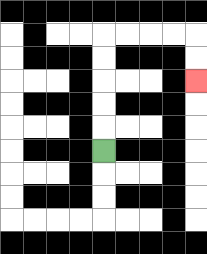{'start': '[4, 6]', 'end': '[8, 3]', 'path_directions': 'U,U,U,U,U,R,R,R,R,D,D', 'path_coordinates': '[[4, 6], [4, 5], [4, 4], [4, 3], [4, 2], [4, 1], [5, 1], [6, 1], [7, 1], [8, 1], [8, 2], [8, 3]]'}